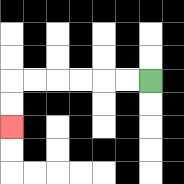{'start': '[6, 3]', 'end': '[0, 5]', 'path_directions': 'L,L,L,L,L,L,D,D', 'path_coordinates': '[[6, 3], [5, 3], [4, 3], [3, 3], [2, 3], [1, 3], [0, 3], [0, 4], [0, 5]]'}